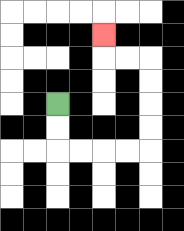{'start': '[2, 4]', 'end': '[4, 1]', 'path_directions': 'D,D,R,R,R,R,U,U,U,U,L,L,U', 'path_coordinates': '[[2, 4], [2, 5], [2, 6], [3, 6], [4, 6], [5, 6], [6, 6], [6, 5], [6, 4], [6, 3], [6, 2], [5, 2], [4, 2], [4, 1]]'}